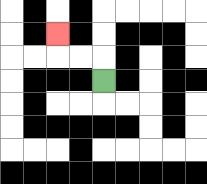{'start': '[4, 3]', 'end': '[2, 1]', 'path_directions': 'U,L,L,U', 'path_coordinates': '[[4, 3], [4, 2], [3, 2], [2, 2], [2, 1]]'}